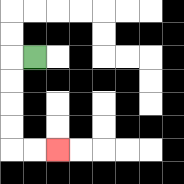{'start': '[1, 2]', 'end': '[2, 6]', 'path_directions': 'L,D,D,D,D,R,R', 'path_coordinates': '[[1, 2], [0, 2], [0, 3], [0, 4], [0, 5], [0, 6], [1, 6], [2, 6]]'}